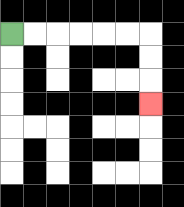{'start': '[0, 1]', 'end': '[6, 4]', 'path_directions': 'R,R,R,R,R,R,D,D,D', 'path_coordinates': '[[0, 1], [1, 1], [2, 1], [3, 1], [4, 1], [5, 1], [6, 1], [6, 2], [6, 3], [6, 4]]'}